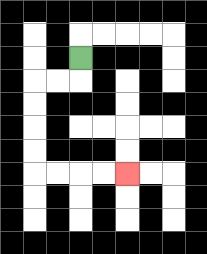{'start': '[3, 2]', 'end': '[5, 7]', 'path_directions': 'D,L,L,D,D,D,D,R,R,R,R', 'path_coordinates': '[[3, 2], [3, 3], [2, 3], [1, 3], [1, 4], [1, 5], [1, 6], [1, 7], [2, 7], [3, 7], [4, 7], [5, 7]]'}